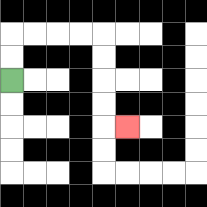{'start': '[0, 3]', 'end': '[5, 5]', 'path_directions': 'U,U,R,R,R,R,D,D,D,D,R', 'path_coordinates': '[[0, 3], [0, 2], [0, 1], [1, 1], [2, 1], [3, 1], [4, 1], [4, 2], [4, 3], [4, 4], [4, 5], [5, 5]]'}